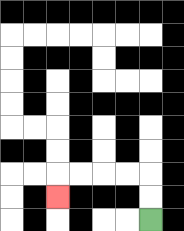{'start': '[6, 9]', 'end': '[2, 8]', 'path_directions': 'U,U,L,L,L,L,D', 'path_coordinates': '[[6, 9], [6, 8], [6, 7], [5, 7], [4, 7], [3, 7], [2, 7], [2, 8]]'}